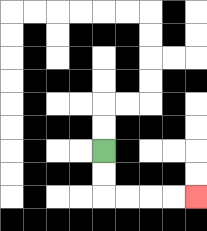{'start': '[4, 6]', 'end': '[8, 8]', 'path_directions': 'D,D,R,R,R,R', 'path_coordinates': '[[4, 6], [4, 7], [4, 8], [5, 8], [6, 8], [7, 8], [8, 8]]'}